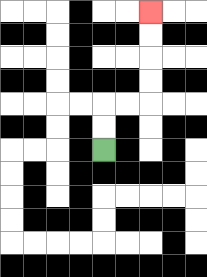{'start': '[4, 6]', 'end': '[6, 0]', 'path_directions': 'U,U,R,R,U,U,U,U', 'path_coordinates': '[[4, 6], [4, 5], [4, 4], [5, 4], [6, 4], [6, 3], [6, 2], [6, 1], [6, 0]]'}